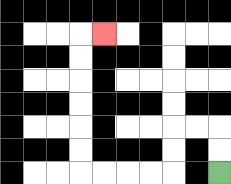{'start': '[9, 7]', 'end': '[4, 1]', 'path_directions': 'U,U,L,L,D,D,L,L,L,L,U,U,U,U,U,U,R', 'path_coordinates': '[[9, 7], [9, 6], [9, 5], [8, 5], [7, 5], [7, 6], [7, 7], [6, 7], [5, 7], [4, 7], [3, 7], [3, 6], [3, 5], [3, 4], [3, 3], [3, 2], [3, 1], [4, 1]]'}